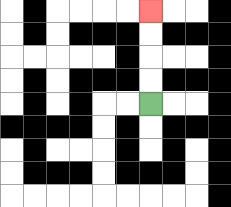{'start': '[6, 4]', 'end': '[6, 0]', 'path_directions': 'U,U,U,U', 'path_coordinates': '[[6, 4], [6, 3], [6, 2], [6, 1], [6, 0]]'}